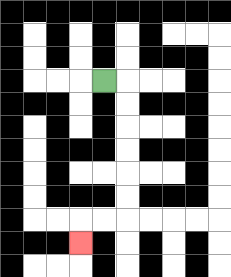{'start': '[4, 3]', 'end': '[3, 10]', 'path_directions': 'R,D,D,D,D,D,D,L,L,D', 'path_coordinates': '[[4, 3], [5, 3], [5, 4], [5, 5], [5, 6], [5, 7], [5, 8], [5, 9], [4, 9], [3, 9], [3, 10]]'}